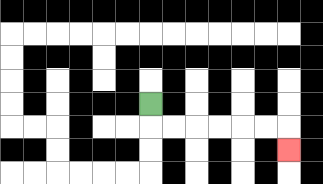{'start': '[6, 4]', 'end': '[12, 6]', 'path_directions': 'D,R,R,R,R,R,R,D', 'path_coordinates': '[[6, 4], [6, 5], [7, 5], [8, 5], [9, 5], [10, 5], [11, 5], [12, 5], [12, 6]]'}